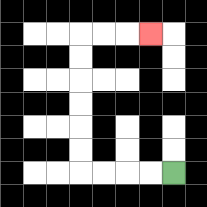{'start': '[7, 7]', 'end': '[6, 1]', 'path_directions': 'L,L,L,L,U,U,U,U,U,U,R,R,R', 'path_coordinates': '[[7, 7], [6, 7], [5, 7], [4, 7], [3, 7], [3, 6], [3, 5], [3, 4], [3, 3], [3, 2], [3, 1], [4, 1], [5, 1], [6, 1]]'}